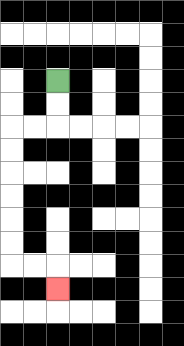{'start': '[2, 3]', 'end': '[2, 12]', 'path_directions': 'D,D,L,L,D,D,D,D,D,D,R,R,D', 'path_coordinates': '[[2, 3], [2, 4], [2, 5], [1, 5], [0, 5], [0, 6], [0, 7], [0, 8], [0, 9], [0, 10], [0, 11], [1, 11], [2, 11], [2, 12]]'}